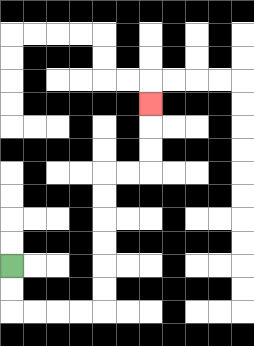{'start': '[0, 11]', 'end': '[6, 4]', 'path_directions': 'D,D,R,R,R,R,U,U,U,U,U,U,R,R,U,U,U', 'path_coordinates': '[[0, 11], [0, 12], [0, 13], [1, 13], [2, 13], [3, 13], [4, 13], [4, 12], [4, 11], [4, 10], [4, 9], [4, 8], [4, 7], [5, 7], [6, 7], [6, 6], [6, 5], [6, 4]]'}